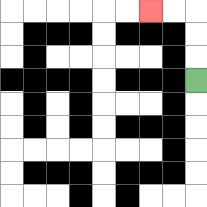{'start': '[8, 3]', 'end': '[6, 0]', 'path_directions': 'U,U,U,L,L', 'path_coordinates': '[[8, 3], [8, 2], [8, 1], [8, 0], [7, 0], [6, 0]]'}